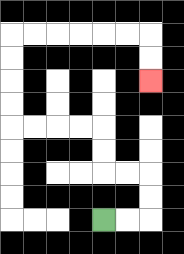{'start': '[4, 9]', 'end': '[6, 3]', 'path_directions': 'R,R,U,U,L,L,U,U,L,L,L,L,U,U,U,U,R,R,R,R,R,R,D,D', 'path_coordinates': '[[4, 9], [5, 9], [6, 9], [6, 8], [6, 7], [5, 7], [4, 7], [4, 6], [4, 5], [3, 5], [2, 5], [1, 5], [0, 5], [0, 4], [0, 3], [0, 2], [0, 1], [1, 1], [2, 1], [3, 1], [4, 1], [5, 1], [6, 1], [6, 2], [6, 3]]'}